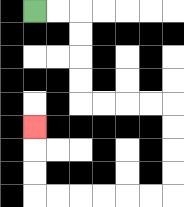{'start': '[1, 0]', 'end': '[1, 5]', 'path_directions': 'R,R,D,D,D,D,R,R,R,R,D,D,D,D,L,L,L,L,L,L,U,U,U', 'path_coordinates': '[[1, 0], [2, 0], [3, 0], [3, 1], [3, 2], [3, 3], [3, 4], [4, 4], [5, 4], [6, 4], [7, 4], [7, 5], [7, 6], [7, 7], [7, 8], [6, 8], [5, 8], [4, 8], [3, 8], [2, 8], [1, 8], [1, 7], [1, 6], [1, 5]]'}